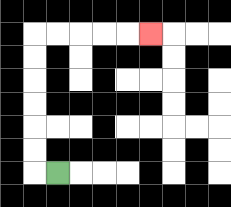{'start': '[2, 7]', 'end': '[6, 1]', 'path_directions': 'L,U,U,U,U,U,U,R,R,R,R,R', 'path_coordinates': '[[2, 7], [1, 7], [1, 6], [1, 5], [1, 4], [1, 3], [1, 2], [1, 1], [2, 1], [3, 1], [4, 1], [5, 1], [6, 1]]'}